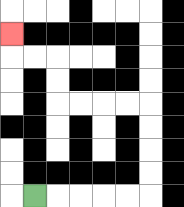{'start': '[1, 8]', 'end': '[0, 1]', 'path_directions': 'R,R,R,R,R,U,U,U,U,L,L,L,L,U,U,L,L,U', 'path_coordinates': '[[1, 8], [2, 8], [3, 8], [4, 8], [5, 8], [6, 8], [6, 7], [6, 6], [6, 5], [6, 4], [5, 4], [4, 4], [3, 4], [2, 4], [2, 3], [2, 2], [1, 2], [0, 2], [0, 1]]'}